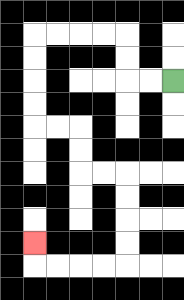{'start': '[7, 3]', 'end': '[1, 10]', 'path_directions': 'L,L,U,U,L,L,L,L,D,D,D,D,R,R,D,D,R,R,D,D,D,D,L,L,L,L,U', 'path_coordinates': '[[7, 3], [6, 3], [5, 3], [5, 2], [5, 1], [4, 1], [3, 1], [2, 1], [1, 1], [1, 2], [1, 3], [1, 4], [1, 5], [2, 5], [3, 5], [3, 6], [3, 7], [4, 7], [5, 7], [5, 8], [5, 9], [5, 10], [5, 11], [4, 11], [3, 11], [2, 11], [1, 11], [1, 10]]'}